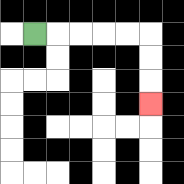{'start': '[1, 1]', 'end': '[6, 4]', 'path_directions': 'R,R,R,R,R,D,D,D', 'path_coordinates': '[[1, 1], [2, 1], [3, 1], [4, 1], [5, 1], [6, 1], [6, 2], [6, 3], [6, 4]]'}